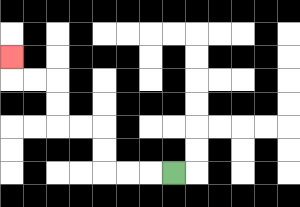{'start': '[7, 7]', 'end': '[0, 2]', 'path_directions': 'L,L,L,U,U,L,L,U,U,L,L,U', 'path_coordinates': '[[7, 7], [6, 7], [5, 7], [4, 7], [4, 6], [4, 5], [3, 5], [2, 5], [2, 4], [2, 3], [1, 3], [0, 3], [0, 2]]'}